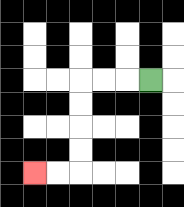{'start': '[6, 3]', 'end': '[1, 7]', 'path_directions': 'L,L,L,D,D,D,D,L,L', 'path_coordinates': '[[6, 3], [5, 3], [4, 3], [3, 3], [3, 4], [3, 5], [3, 6], [3, 7], [2, 7], [1, 7]]'}